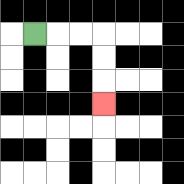{'start': '[1, 1]', 'end': '[4, 4]', 'path_directions': 'R,R,R,D,D,D', 'path_coordinates': '[[1, 1], [2, 1], [3, 1], [4, 1], [4, 2], [4, 3], [4, 4]]'}